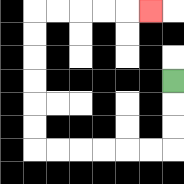{'start': '[7, 3]', 'end': '[6, 0]', 'path_directions': 'D,D,D,L,L,L,L,L,L,U,U,U,U,U,U,R,R,R,R,R', 'path_coordinates': '[[7, 3], [7, 4], [7, 5], [7, 6], [6, 6], [5, 6], [4, 6], [3, 6], [2, 6], [1, 6], [1, 5], [1, 4], [1, 3], [1, 2], [1, 1], [1, 0], [2, 0], [3, 0], [4, 0], [5, 0], [6, 0]]'}